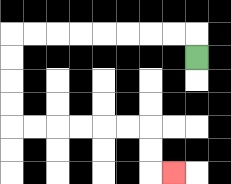{'start': '[8, 2]', 'end': '[7, 7]', 'path_directions': 'U,L,L,L,L,L,L,L,L,D,D,D,D,R,R,R,R,R,R,D,D,R', 'path_coordinates': '[[8, 2], [8, 1], [7, 1], [6, 1], [5, 1], [4, 1], [3, 1], [2, 1], [1, 1], [0, 1], [0, 2], [0, 3], [0, 4], [0, 5], [1, 5], [2, 5], [3, 5], [4, 5], [5, 5], [6, 5], [6, 6], [6, 7], [7, 7]]'}